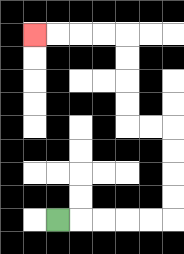{'start': '[2, 9]', 'end': '[1, 1]', 'path_directions': 'R,R,R,R,R,U,U,U,U,L,L,U,U,U,U,L,L,L,L', 'path_coordinates': '[[2, 9], [3, 9], [4, 9], [5, 9], [6, 9], [7, 9], [7, 8], [7, 7], [7, 6], [7, 5], [6, 5], [5, 5], [5, 4], [5, 3], [5, 2], [5, 1], [4, 1], [3, 1], [2, 1], [1, 1]]'}